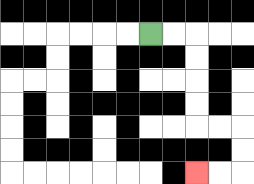{'start': '[6, 1]', 'end': '[8, 7]', 'path_directions': 'R,R,D,D,D,D,R,R,D,D,L,L', 'path_coordinates': '[[6, 1], [7, 1], [8, 1], [8, 2], [8, 3], [8, 4], [8, 5], [9, 5], [10, 5], [10, 6], [10, 7], [9, 7], [8, 7]]'}